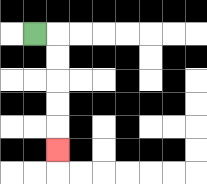{'start': '[1, 1]', 'end': '[2, 6]', 'path_directions': 'R,D,D,D,D,D', 'path_coordinates': '[[1, 1], [2, 1], [2, 2], [2, 3], [2, 4], [2, 5], [2, 6]]'}